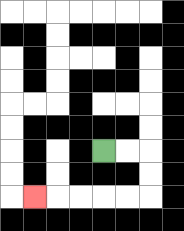{'start': '[4, 6]', 'end': '[1, 8]', 'path_directions': 'R,R,D,D,L,L,L,L,L', 'path_coordinates': '[[4, 6], [5, 6], [6, 6], [6, 7], [6, 8], [5, 8], [4, 8], [3, 8], [2, 8], [1, 8]]'}